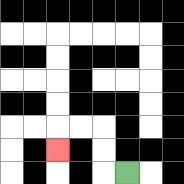{'start': '[5, 7]', 'end': '[2, 6]', 'path_directions': 'L,U,U,L,L,D', 'path_coordinates': '[[5, 7], [4, 7], [4, 6], [4, 5], [3, 5], [2, 5], [2, 6]]'}